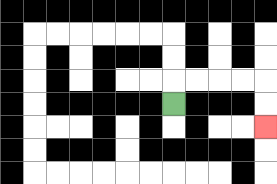{'start': '[7, 4]', 'end': '[11, 5]', 'path_directions': 'U,R,R,R,R,D,D', 'path_coordinates': '[[7, 4], [7, 3], [8, 3], [9, 3], [10, 3], [11, 3], [11, 4], [11, 5]]'}